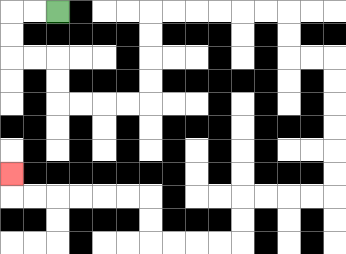{'start': '[2, 0]', 'end': '[0, 7]', 'path_directions': 'L,L,D,D,R,R,D,D,R,R,R,R,U,U,U,U,R,R,R,R,R,R,D,D,R,R,D,D,D,D,D,D,L,L,L,L,D,D,L,L,L,L,U,U,L,L,L,L,L,L,U', 'path_coordinates': '[[2, 0], [1, 0], [0, 0], [0, 1], [0, 2], [1, 2], [2, 2], [2, 3], [2, 4], [3, 4], [4, 4], [5, 4], [6, 4], [6, 3], [6, 2], [6, 1], [6, 0], [7, 0], [8, 0], [9, 0], [10, 0], [11, 0], [12, 0], [12, 1], [12, 2], [13, 2], [14, 2], [14, 3], [14, 4], [14, 5], [14, 6], [14, 7], [14, 8], [13, 8], [12, 8], [11, 8], [10, 8], [10, 9], [10, 10], [9, 10], [8, 10], [7, 10], [6, 10], [6, 9], [6, 8], [5, 8], [4, 8], [3, 8], [2, 8], [1, 8], [0, 8], [0, 7]]'}